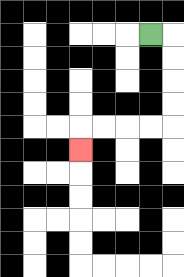{'start': '[6, 1]', 'end': '[3, 6]', 'path_directions': 'R,D,D,D,D,L,L,L,L,D', 'path_coordinates': '[[6, 1], [7, 1], [7, 2], [7, 3], [7, 4], [7, 5], [6, 5], [5, 5], [4, 5], [3, 5], [3, 6]]'}